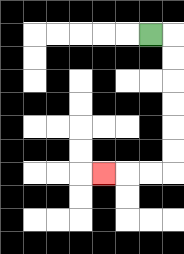{'start': '[6, 1]', 'end': '[4, 7]', 'path_directions': 'R,D,D,D,D,D,D,L,L,L', 'path_coordinates': '[[6, 1], [7, 1], [7, 2], [7, 3], [7, 4], [7, 5], [7, 6], [7, 7], [6, 7], [5, 7], [4, 7]]'}